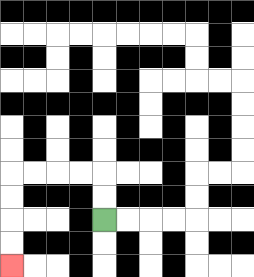{'start': '[4, 9]', 'end': '[0, 11]', 'path_directions': 'U,U,L,L,L,L,D,D,D,D', 'path_coordinates': '[[4, 9], [4, 8], [4, 7], [3, 7], [2, 7], [1, 7], [0, 7], [0, 8], [0, 9], [0, 10], [0, 11]]'}